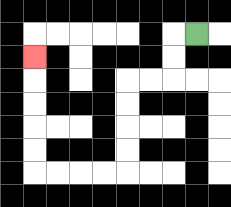{'start': '[8, 1]', 'end': '[1, 2]', 'path_directions': 'L,D,D,L,L,D,D,D,D,L,L,L,L,U,U,U,U,U', 'path_coordinates': '[[8, 1], [7, 1], [7, 2], [7, 3], [6, 3], [5, 3], [5, 4], [5, 5], [5, 6], [5, 7], [4, 7], [3, 7], [2, 7], [1, 7], [1, 6], [1, 5], [1, 4], [1, 3], [1, 2]]'}